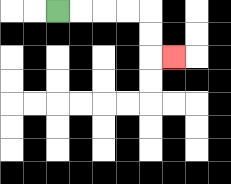{'start': '[2, 0]', 'end': '[7, 2]', 'path_directions': 'R,R,R,R,D,D,R', 'path_coordinates': '[[2, 0], [3, 0], [4, 0], [5, 0], [6, 0], [6, 1], [6, 2], [7, 2]]'}